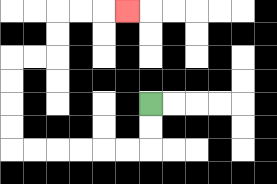{'start': '[6, 4]', 'end': '[5, 0]', 'path_directions': 'D,D,L,L,L,L,L,L,U,U,U,U,R,R,U,U,R,R,R', 'path_coordinates': '[[6, 4], [6, 5], [6, 6], [5, 6], [4, 6], [3, 6], [2, 6], [1, 6], [0, 6], [0, 5], [0, 4], [0, 3], [0, 2], [1, 2], [2, 2], [2, 1], [2, 0], [3, 0], [4, 0], [5, 0]]'}